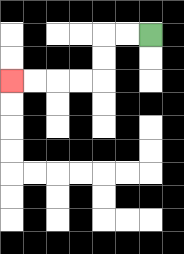{'start': '[6, 1]', 'end': '[0, 3]', 'path_directions': 'L,L,D,D,L,L,L,L', 'path_coordinates': '[[6, 1], [5, 1], [4, 1], [4, 2], [4, 3], [3, 3], [2, 3], [1, 3], [0, 3]]'}